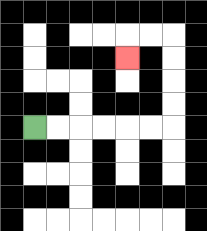{'start': '[1, 5]', 'end': '[5, 2]', 'path_directions': 'R,R,R,R,R,R,U,U,U,U,L,L,D', 'path_coordinates': '[[1, 5], [2, 5], [3, 5], [4, 5], [5, 5], [6, 5], [7, 5], [7, 4], [7, 3], [7, 2], [7, 1], [6, 1], [5, 1], [5, 2]]'}